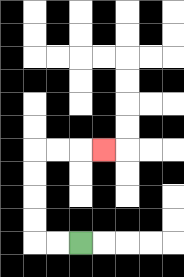{'start': '[3, 10]', 'end': '[4, 6]', 'path_directions': 'L,L,U,U,U,U,R,R,R', 'path_coordinates': '[[3, 10], [2, 10], [1, 10], [1, 9], [1, 8], [1, 7], [1, 6], [2, 6], [3, 6], [4, 6]]'}